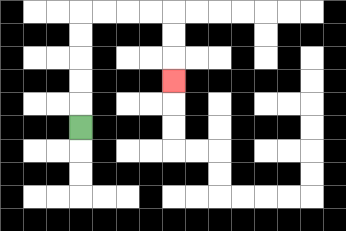{'start': '[3, 5]', 'end': '[7, 3]', 'path_directions': 'U,U,U,U,U,R,R,R,R,D,D,D', 'path_coordinates': '[[3, 5], [3, 4], [3, 3], [3, 2], [3, 1], [3, 0], [4, 0], [5, 0], [6, 0], [7, 0], [7, 1], [7, 2], [7, 3]]'}